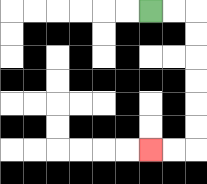{'start': '[6, 0]', 'end': '[6, 6]', 'path_directions': 'R,R,D,D,D,D,D,D,L,L', 'path_coordinates': '[[6, 0], [7, 0], [8, 0], [8, 1], [8, 2], [8, 3], [8, 4], [8, 5], [8, 6], [7, 6], [6, 6]]'}